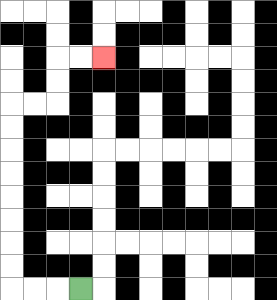{'start': '[3, 12]', 'end': '[4, 2]', 'path_directions': 'L,L,L,U,U,U,U,U,U,U,U,R,R,U,U,R,R', 'path_coordinates': '[[3, 12], [2, 12], [1, 12], [0, 12], [0, 11], [0, 10], [0, 9], [0, 8], [0, 7], [0, 6], [0, 5], [0, 4], [1, 4], [2, 4], [2, 3], [2, 2], [3, 2], [4, 2]]'}